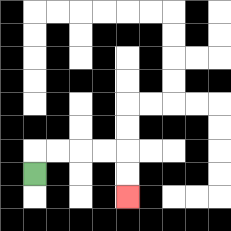{'start': '[1, 7]', 'end': '[5, 8]', 'path_directions': 'U,R,R,R,R,D,D', 'path_coordinates': '[[1, 7], [1, 6], [2, 6], [3, 6], [4, 6], [5, 6], [5, 7], [5, 8]]'}